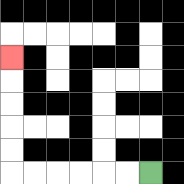{'start': '[6, 7]', 'end': '[0, 2]', 'path_directions': 'L,L,L,L,L,L,U,U,U,U,U', 'path_coordinates': '[[6, 7], [5, 7], [4, 7], [3, 7], [2, 7], [1, 7], [0, 7], [0, 6], [0, 5], [0, 4], [0, 3], [0, 2]]'}